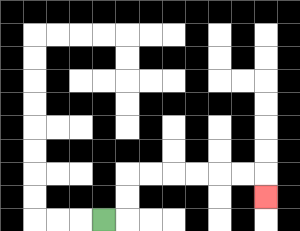{'start': '[4, 9]', 'end': '[11, 8]', 'path_directions': 'R,U,U,R,R,R,R,R,R,D', 'path_coordinates': '[[4, 9], [5, 9], [5, 8], [5, 7], [6, 7], [7, 7], [8, 7], [9, 7], [10, 7], [11, 7], [11, 8]]'}